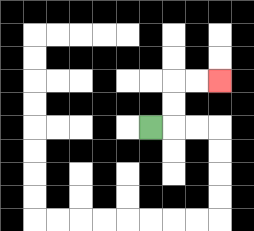{'start': '[6, 5]', 'end': '[9, 3]', 'path_directions': 'R,U,U,R,R', 'path_coordinates': '[[6, 5], [7, 5], [7, 4], [7, 3], [8, 3], [9, 3]]'}